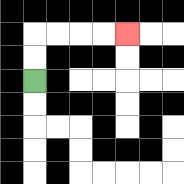{'start': '[1, 3]', 'end': '[5, 1]', 'path_directions': 'U,U,R,R,R,R', 'path_coordinates': '[[1, 3], [1, 2], [1, 1], [2, 1], [3, 1], [4, 1], [5, 1]]'}